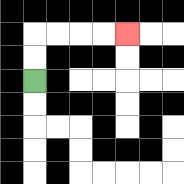{'start': '[1, 3]', 'end': '[5, 1]', 'path_directions': 'U,U,R,R,R,R', 'path_coordinates': '[[1, 3], [1, 2], [1, 1], [2, 1], [3, 1], [4, 1], [5, 1]]'}